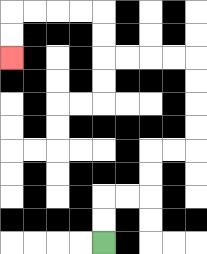{'start': '[4, 10]', 'end': '[0, 2]', 'path_directions': 'U,U,R,R,U,U,R,R,U,U,U,U,L,L,L,L,U,U,L,L,L,L,D,D', 'path_coordinates': '[[4, 10], [4, 9], [4, 8], [5, 8], [6, 8], [6, 7], [6, 6], [7, 6], [8, 6], [8, 5], [8, 4], [8, 3], [8, 2], [7, 2], [6, 2], [5, 2], [4, 2], [4, 1], [4, 0], [3, 0], [2, 0], [1, 0], [0, 0], [0, 1], [0, 2]]'}